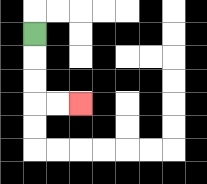{'start': '[1, 1]', 'end': '[3, 4]', 'path_directions': 'D,D,D,R,R', 'path_coordinates': '[[1, 1], [1, 2], [1, 3], [1, 4], [2, 4], [3, 4]]'}